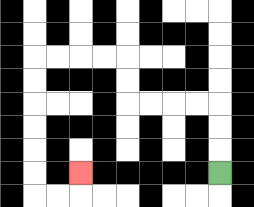{'start': '[9, 7]', 'end': '[3, 7]', 'path_directions': 'U,U,U,L,L,L,L,U,U,L,L,L,L,D,D,D,D,D,D,R,R,U', 'path_coordinates': '[[9, 7], [9, 6], [9, 5], [9, 4], [8, 4], [7, 4], [6, 4], [5, 4], [5, 3], [5, 2], [4, 2], [3, 2], [2, 2], [1, 2], [1, 3], [1, 4], [1, 5], [1, 6], [1, 7], [1, 8], [2, 8], [3, 8], [3, 7]]'}